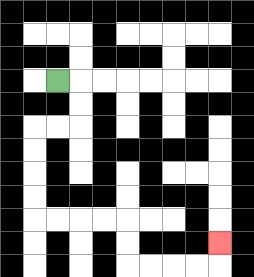{'start': '[2, 3]', 'end': '[9, 10]', 'path_directions': 'R,D,D,L,L,D,D,D,D,R,R,R,R,D,D,R,R,R,R,U', 'path_coordinates': '[[2, 3], [3, 3], [3, 4], [3, 5], [2, 5], [1, 5], [1, 6], [1, 7], [1, 8], [1, 9], [2, 9], [3, 9], [4, 9], [5, 9], [5, 10], [5, 11], [6, 11], [7, 11], [8, 11], [9, 11], [9, 10]]'}